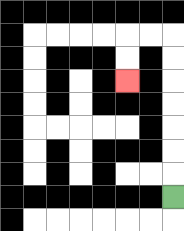{'start': '[7, 8]', 'end': '[5, 3]', 'path_directions': 'U,U,U,U,U,U,U,L,L,D,D', 'path_coordinates': '[[7, 8], [7, 7], [7, 6], [7, 5], [7, 4], [7, 3], [7, 2], [7, 1], [6, 1], [5, 1], [5, 2], [5, 3]]'}